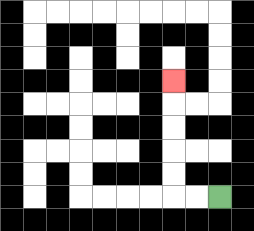{'start': '[9, 8]', 'end': '[7, 3]', 'path_directions': 'L,L,U,U,U,U,U', 'path_coordinates': '[[9, 8], [8, 8], [7, 8], [7, 7], [7, 6], [7, 5], [7, 4], [7, 3]]'}